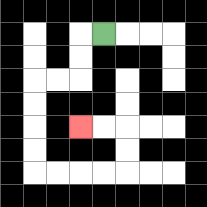{'start': '[4, 1]', 'end': '[3, 5]', 'path_directions': 'L,D,D,L,L,D,D,D,D,R,R,R,R,U,U,L,L', 'path_coordinates': '[[4, 1], [3, 1], [3, 2], [3, 3], [2, 3], [1, 3], [1, 4], [1, 5], [1, 6], [1, 7], [2, 7], [3, 7], [4, 7], [5, 7], [5, 6], [5, 5], [4, 5], [3, 5]]'}